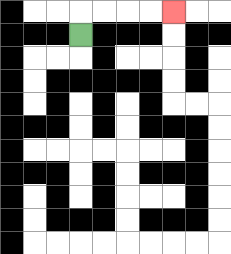{'start': '[3, 1]', 'end': '[7, 0]', 'path_directions': 'U,R,R,R,R', 'path_coordinates': '[[3, 1], [3, 0], [4, 0], [5, 0], [6, 0], [7, 0]]'}